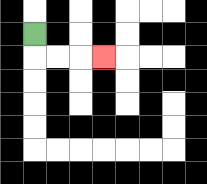{'start': '[1, 1]', 'end': '[4, 2]', 'path_directions': 'D,R,R,R', 'path_coordinates': '[[1, 1], [1, 2], [2, 2], [3, 2], [4, 2]]'}